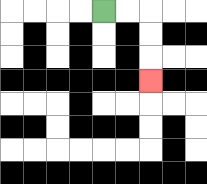{'start': '[4, 0]', 'end': '[6, 3]', 'path_directions': 'R,R,D,D,D', 'path_coordinates': '[[4, 0], [5, 0], [6, 0], [6, 1], [6, 2], [6, 3]]'}